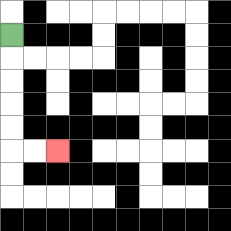{'start': '[0, 1]', 'end': '[2, 6]', 'path_directions': 'D,D,D,D,D,R,R', 'path_coordinates': '[[0, 1], [0, 2], [0, 3], [0, 4], [0, 5], [0, 6], [1, 6], [2, 6]]'}